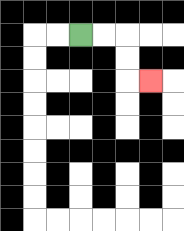{'start': '[3, 1]', 'end': '[6, 3]', 'path_directions': 'R,R,D,D,R', 'path_coordinates': '[[3, 1], [4, 1], [5, 1], [5, 2], [5, 3], [6, 3]]'}